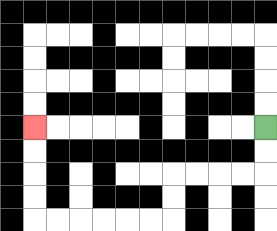{'start': '[11, 5]', 'end': '[1, 5]', 'path_directions': 'D,D,L,L,L,L,D,D,L,L,L,L,L,L,U,U,U,U', 'path_coordinates': '[[11, 5], [11, 6], [11, 7], [10, 7], [9, 7], [8, 7], [7, 7], [7, 8], [7, 9], [6, 9], [5, 9], [4, 9], [3, 9], [2, 9], [1, 9], [1, 8], [1, 7], [1, 6], [1, 5]]'}